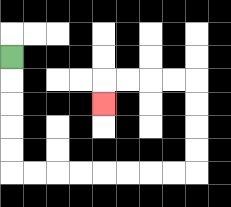{'start': '[0, 2]', 'end': '[4, 4]', 'path_directions': 'D,D,D,D,D,R,R,R,R,R,R,R,R,U,U,U,U,L,L,L,L,D', 'path_coordinates': '[[0, 2], [0, 3], [0, 4], [0, 5], [0, 6], [0, 7], [1, 7], [2, 7], [3, 7], [4, 7], [5, 7], [6, 7], [7, 7], [8, 7], [8, 6], [8, 5], [8, 4], [8, 3], [7, 3], [6, 3], [5, 3], [4, 3], [4, 4]]'}